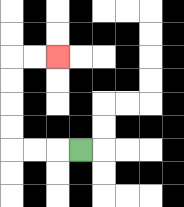{'start': '[3, 6]', 'end': '[2, 2]', 'path_directions': 'L,L,L,U,U,U,U,R,R', 'path_coordinates': '[[3, 6], [2, 6], [1, 6], [0, 6], [0, 5], [0, 4], [0, 3], [0, 2], [1, 2], [2, 2]]'}